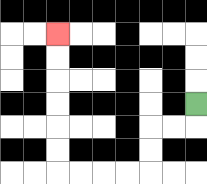{'start': '[8, 4]', 'end': '[2, 1]', 'path_directions': 'D,L,L,D,D,L,L,L,L,U,U,U,U,U,U', 'path_coordinates': '[[8, 4], [8, 5], [7, 5], [6, 5], [6, 6], [6, 7], [5, 7], [4, 7], [3, 7], [2, 7], [2, 6], [2, 5], [2, 4], [2, 3], [2, 2], [2, 1]]'}